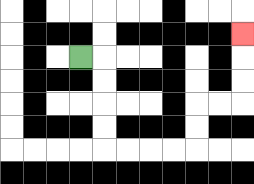{'start': '[3, 2]', 'end': '[10, 1]', 'path_directions': 'R,D,D,D,D,R,R,R,R,U,U,R,R,U,U,U', 'path_coordinates': '[[3, 2], [4, 2], [4, 3], [4, 4], [4, 5], [4, 6], [5, 6], [6, 6], [7, 6], [8, 6], [8, 5], [8, 4], [9, 4], [10, 4], [10, 3], [10, 2], [10, 1]]'}